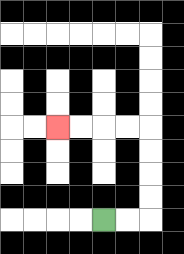{'start': '[4, 9]', 'end': '[2, 5]', 'path_directions': 'R,R,U,U,U,U,L,L,L,L', 'path_coordinates': '[[4, 9], [5, 9], [6, 9], [6, 8], [6, 7], [6, 6], [6, 5], [5, 5], [4, 5], [3, 5], [2, 5]]'}